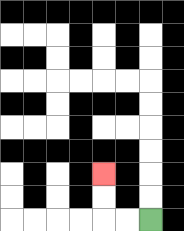{'start': '[6, 9]', 'end': '[4, 7]', 'path_directions': 'L,L,U,U', 'path_coordinates': '[[6, 9], [5, 9], [4, 9], [4, 8], [4, 7]]'}